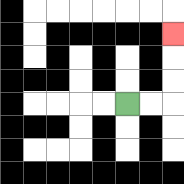{'start': '[5, 4]', 'end': '[7, 1]', 'path_directions': 'R,R,U,U,U', 'path_coordinates': '[[5, 4], [6, 4], [7, 4], [7, 3], [7, 2], [7, 1]]'}